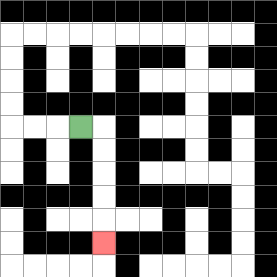{'start': '[3, 5]', 'end': '[4, 10]', 'path_directions': 'R,D,D,D,D,D', 'path_coordinates': '[[3, 5], [4, 5], [4, 6], [4, 7], [4, 8], [4, 9], [4, 10]]'}